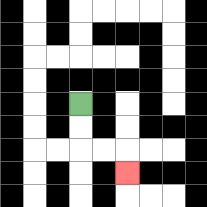{'start': '[3, 4]', 'end': '[5, 7]', 'path_directions': 'D,D,R,R,D', 'path_coordinates': '[[3, 4], [3, 5], [3, 6], [4, 6], [5, 6], [5, 7]]'}